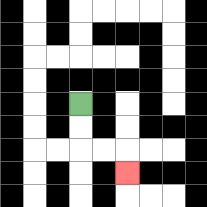{'start': '[3, 4]', 'end': '[5, 7]', 'path_directions': 'D,D,R,R,D', 'path_coordinates': '[[3, 4], [3, 5], [3, 6], [4, 6], [5, 6], [5, 7]]'}